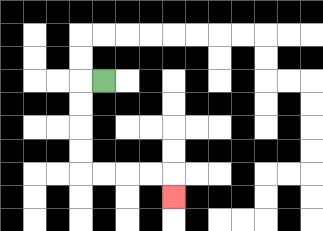{'start': '[4, 3]', 'end': '[7, 8]', 'path_directions': 'L,D,D,D,D,R,R,R,R,D', 'path_coordinates': '[[4, 3], [3, 3], [3, 4], [3, 5], [3, 6], [3, 7], [4, 7], [5, 7], [6, 7], [7, 7], [7, 8]]'}